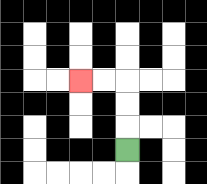{'start': '[5, 6]', 'end': '[3, 3]', 'path_directions': 'U,U,U,L,L', 'path_coordinates': '[[5, 6], [5, 5], [5, 4], [5, 3], [4, 3], [3, 3]]'}